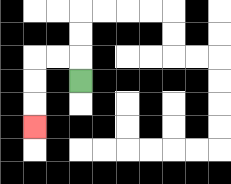{'start': '[3, 3]', 'end': '[1, 5]', 'path_directions': 'U,L,L,D,D,D', 'path_coordinates': '[[3, 3], [3, 2], [2, 2], [1, 2], [1, 3], [1, 4], [1, 5]]'}